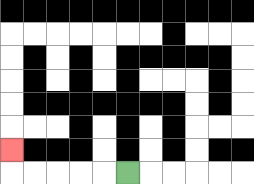{'start': '[5, 7]', 'end': '[0, 6]', 'path_directions': 'L,L,L,L,L,U', 'path_coordinates': '[[5, 7], [4, 7], [3, 7], [2, 7], [1, 7], [0, 7], [0, 6]]'}